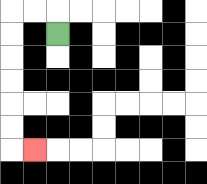{'start': '[2, 1]', 'end': '[1, 6]', 'path_directions': 'U,L,L,D,D,D,D,D,D,R', 'path_coordinates': '[[2, 1], [2, 0], [1, 0], [0, 0], [0, 1], [0, 2], [0, 3], [0, 4], [0, 5], [0, 6], [1, 6]]'}